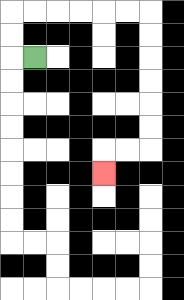{'start': '[1, 2]', 'end': '[4, 7]', 'path_directions': 'L,U,U,R,R,R,R,R,R,D,D,D,D,D,D,L,L,D', 'path_coordinates': '[[1, 2], [0, 2], [0, 1], [0, 0], [1, 0], [2, 0], [3, 0], [4, 0], [5, 0], [6, 0], [6, 1], [6, 2], [6, 3], [6, 4], [6, 5], [6, 6], [5, 6], [4, 6], [4, 7]]'}